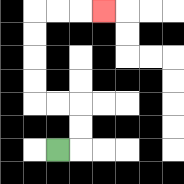{'start': '[2, 6]', 'end': '[4, 0]', 'path_directions': 'R,U,U,L,L,U,U,U,U,R,R,R', 'path_coordinates': '[[2, 6], [3, 6], [3, 5], [3, 4], [2, 4], [1, 4], [1, 3], [1, 2], [1, 1], [1, 0], [2, 0], [3, 0], [4, 0]]'}